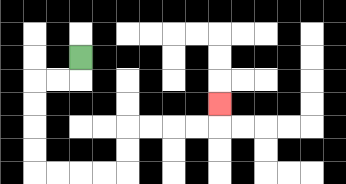{'start': '[3, 2]', 'end': '[9, 4]', 'path_directions': 'D,L,L,D,D,D,D,R,R,R,R,U,U,R,R,R,R,U', 'path_coordinates': '[[3, 2], [3, 3], [2, 3], [1, 3], [1, 4], [1, 5], [1, 6], [1, 7], [2, 7], [3, 7], [4, 7], [5, 7], [5, 6], [5, 5], [6, 5], [7, 5], [8, 5], [9, 5], [9, 4]]'}